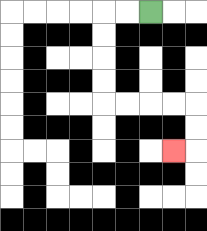{'start': '[6, 0]', 'end': '[7, 6]', 'path_directions': 'L,L,D,D,D,D,R,R,R,R,D,D,L', 'path_coordinates': '[[6, 0], [5, 0], [4, 0], [4, 1], [4, 2], [4, 3], [4, 4], [5, 4], [6, 4], [7, 4], [8, 4], [8, 5], [8, 6], [7, 6]]'}